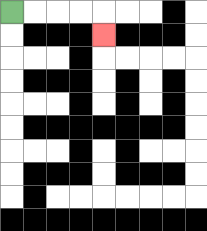{'start': '[0, 0]', 'end': '[4, 1]', 'path_directions': 'R,R,R,R,D', 'path_coordinates': '[[0, 0], [1, 0], [2, 0], [3, 0], [4, 0], [4, 1]]'}